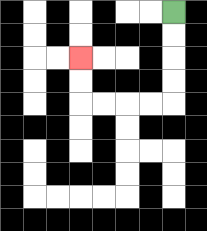{'start': '[7, 0]', 'end': '[3, 2]', 'path_directions': 'D,D,D,D,L,L,L,L,U,U', 'path_coordinates': '[[7, 0], [7, 1], [7, 2], [7, 3], [7, 4], [6, 4], [5, 4], [4, 4], [3, 4], [3, 3], [3, 2]]'}